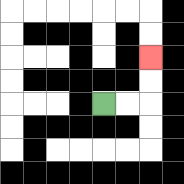{'start': '[4, 4]', 'end': '[6, 2]', 'path_directions': 'R,R,U,U', 'path_coordinates': '[[4, 4], [5, 4], [6, 4], [6, 3], [6, 2]]'}